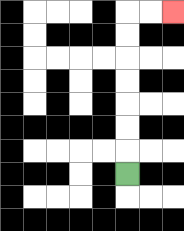{'start': '[5, 7]', 'end': '[7, 0]', 'path_directions': 'U,U,U,U,U,U,U,R,R', 'path_coordinates': '[[5, 7], [5, 6], [5, 5], [5, 4], [5, 3], [5, 2], [5, 1], [5, 0], [6, 0], [7, 0]]'}